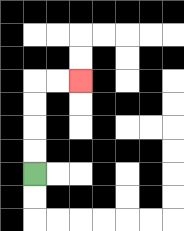{'start': '[1, 7]', 'end': '[3, 3]', 'path_directions': 'U,U,U,U,R,R', 'path_coordinates': '[[1, 7], [1, 6], [1, 5], [1, 4], [1, 3], [2, 3], [3, 3]]'}